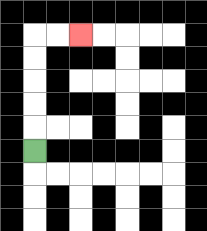{'start': '[1, 6]', 'end': '[3, 1]', 'path_directions': 'U,U,U,U,U,R,R', 'path_coordinates': '[[1, 6], [1, 5], [1, 4], [1, 3], [1, 2], [1, 1], [2, 1], [3, 1]]'}